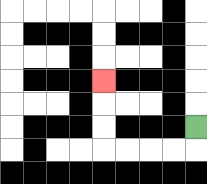{'start': '[8, 5]', 'end': '[4, 3]', 'path_directions': 'D,L,L,L,L,U,U,U', 'path_coordinates': '[[8, 5], [8, 6], [7, 6], [6, 6], [5, 6], [4, 6], [4, 5], [4, 4], [4, 3]]'}